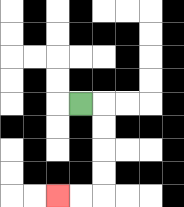{'start': '[3, 4]', 'end': '[2, 8]', 'path_directions': 'R,D,D,D,D,L,L', 'path_coordinates': '[[3, 4], [4, 4], [4, 5], [4, 6], [4, 7], [4, 8], [3, 8], [2, 8]]'}